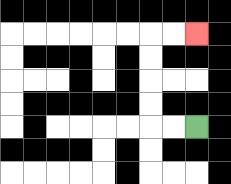{'start': '[8, 5]', 'end': '[8, 1]', 'path_directions': 'L,L,U,U,U,U,R,R', 'path_coordinates': '[[8, 5], [7, 5], [6, 5], [6, 4], [6, 3], [6, 2], [6, 1], [7, 1], [8, 1]]'}